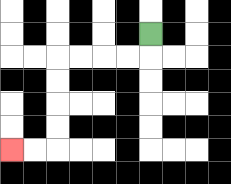{'start': '[6, 1]', 'end': '[0, 6]', 'path_directions': 'D,L,L,L,L,D,D,D,D,L,L', 'path_coordinates': '[[6, 1], [6, 2], [5, 2], [4, 2], [3, 2], [2, 2], [2, 3], [2, 4], [2, 5], [2, 6], [1, 6], [0, 6]]'}